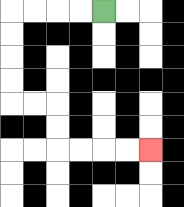{'start': '[4, 0]', 'end': '[6, 6]', 'path_directions': 'L,L,L,L,D,D,D,D,R,R,D,D,R,R,R,R', 'path_coordinates': '[[4, 0], [3, 0], [2, 0], [1, 0], [0, 0], [0, 1], [0, 2], [0, 3], [0, 4], [1, 4], [2, 4], [2, 5], [2, 6], [3, 6], [4, 6], [5, 6], [6, 6]]'}